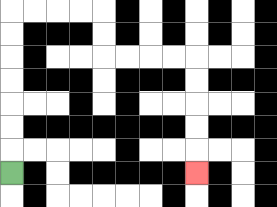{'start': '[0, 7]', 'end': '[8, 7]', 'path_directions': 'U,U,U,U,U,U,U,R,R,R,R,D,D,R,R,R,R,D,D,D,D,D', 'path_coordinates': '[[0, 7], [0, 6], [0, 5], [0, 4], [0, 3], [0, 2], [0, 1], [0, 0], [1, 0], [2, 0], [3, 0], [4, 0], [4, 1], [4, 2], [5, 2], [6, 2], [7, 2], [8, 2], [8, 3], [8, 4], [8, 5], [8, 6], [8, 7]]'}